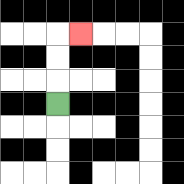{'start': '[2, 4]', 'end': '[3, 1]', 'path_directions': 'U,U,U,R', 'path_coordinates': '[[2, 4], [2, 3], [2, 2], [2, 1], [3, 1]]'}